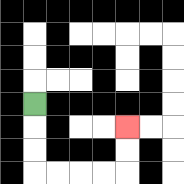{'start': '[1, 4]', 'end': '[5, 5]', 'path_directions': 'D,D,D,R,R,R,R,U,U', 'path_coordinates': '[[1, 4], [1, 5], [1, 6], [1, 7], [2, 7], [3, 7], [4, 7], [5, 7], [5, 6], [5, 5]]'}